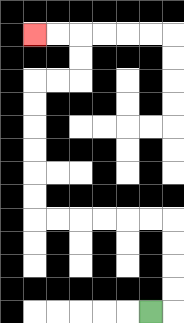{'start': '[6, 13]', 'end': '[1, 1]', 'path_directions': 'R,U,U,U,U,L,L,L,L,L,L,U,U,U,U,U,U,R,R,U,U,L,L', 'path_coordinates': '[[6, 13], [7, 13], [7, 12], [7, 11], [7, 10], [7, 9], [6, 9], [5, 9], [4, 9], [3, 9], [2, 9], [1, 9], [1, 8], [1, 7], [1, 6], [1, 5], [1, 4], [1, 3], [2, 3], [3, 3], [3, 2], [3, 1], [2, 1], [1, 1]]'}